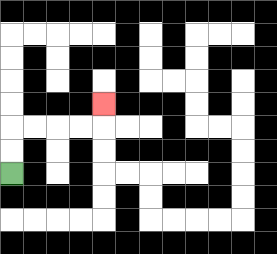{'start': '[0, 7]', 'end': '[4, 4]', 'path_directions': 'U,U,R,R,R,R,U', 'path_coordinates': '[[0, 7], [0, 6], [0, 5], [1, 5], [2, 5], [3, 5], [4, 5], [4, 4]]'}